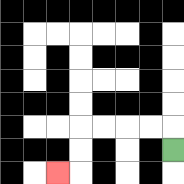{'start': '[7, 6]', 'end': '[2, 7]', 'path_directions': 'U,L,L,L,L,D,D,L', 'path_coordinates': '[[7, 6], [7, 5], [6, 5], [5, 5], [4, 5], [3, 5], [3, 6], [3, 7], [2, 7]]'}